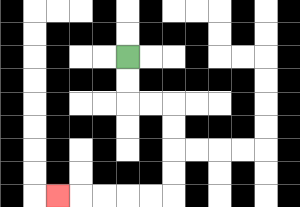{'start': '[5, 2]', 'end': '[2, 8]', 'path_directions': 'D,D,R,R,D,D,D,D,L,L,L,L,L', 'path_coordinates': '[[5, 2], [5, 3], [5, 4], [6, 4], [7, 4], [7, 5], [7, 6], [7, 7], [7, 8], [6, 8], [5, 8], [4, 8], [3, 8], [2, 8]]'}